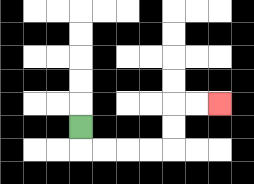{'start': '[3, 5]', 'end': '[9, 4]', 'path_directions': 'D,R,R,R,R,U,U,R,R', 'path_coordinates': '[[3, 5], [3, 6], [4, 6], [5, 6], [6, 6], [7, 6], [7, 5], [7, 4], [8, 4], [9, 4]]'}